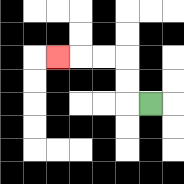{'start': '[6, 4]', 'end': '[2, 2]', 'path_directions': 'L,U,U,L,L,L', 'path_coordinates': '[[6, 4], [5, 4], [5, 3], [5, 2], [4, 2], [3, 2], [2, 2]]'}